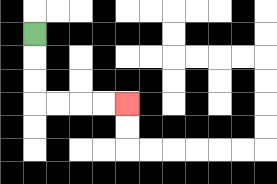{'start': '[1, 1]', 'end': '[5, 4]', 'path_directions': 'D,D,D,R,R,R,R', 'path_coordinates': '[[1, 1], [1, 2], [1, 3], [1, 4], [2, 4], [3, 4], [4, 4], [5, 4]]'}